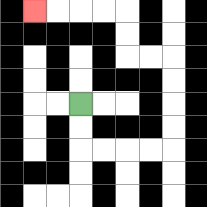{'start': '[3, 4]', 'end': '[1, 0]', 'path_directions': 'D,D,R,R,R,R,U,U,U,U,L,L,U,U,L,L,L,L', 'path_coordinates': '[[3, 4], [3, 5], [3, 6], [4, 6], [5, 6], [6, 6], [7, 6], [7, 5], [7, 4], [7, 3], [7, 2], [6, 2], [5, 2], [5, 1], [5, 0], [4, 0], [3, 0], [2, 0], [1, 0]]'}